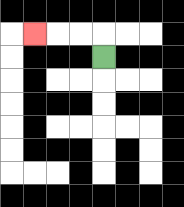{'start': '[4, 2]', 'end': '[1, 1]', 'path_directions': 'U,L,L,L', 'path_coordinates': '[[4, 2], [4, 1], [3, 1], [2, 1], [1, 1]]'}